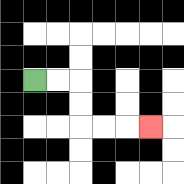{'start': '[1, 3]', 'end': '[6, 5]', 'path_directions': 'R,R,D,D,R,R,R', 'path_coordinates': '[[1, 3], [2, 3], [3, 3], [3, 4], [3, 5], [4, 5], [5, 5], [6, 5]]'}